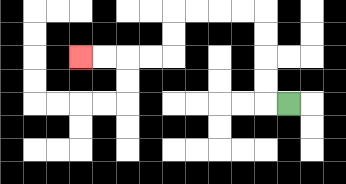{'start': '[12, 4]', 'end': '[3, 2]', 'path_directions': 'L,U,U,U,U,L,L,L,L,D,D,L,L,L,L', 'path_coordinates': '[[12, 4], [11, 4], [11, 3], [11, 2], [11, 1], [11, 0], [10, 0], [9, 0], [8, 0], [7, 0], [7, 1], [7, 2], [6, 2], [5, 2], [4, 2], [3, 2]]'}